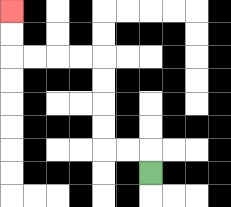{'start': '[6, 7]', 'end': '[0, 0]', 'path_directions': 'U,L,L,U,U,U,U,L,L,L,L,U,U', 'path_coordinates': '[[6, 7], [6, 6], [5, 6], [4, 6], [4, 5], [4, 4], [4, 3], [4, 2], [3, 2], [2, 2], [1, 2], [0, 2], [0, 1], [0, 0]]'}